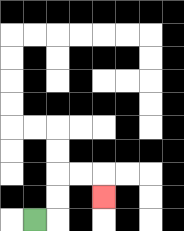{'start': '[1, 9]', 'end': '[4, 8]', 'path_directions': 'R,U,U,R,R,D', 'path_coordinates': '[[1, 9], [2, 9], [2, 8], [2, 7], [3, 7], [4, 7], [4, 8]]'}